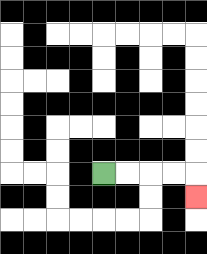{'start': '[4, 7]', 'end': '[8, 8]', 'path_directions': 'R,R,R,R,D', 'path_coordinates': '[[4, 7], [5, 7], [6, 7], [7, 7], [8, 7], [8, 8]]'}